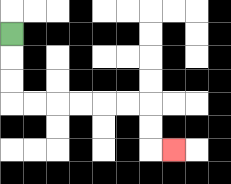{'start': '[0, 1]', 'end': '[7, 6]', 'path_directions': 'D,D,D,R,R,R,R,R,R,D,D,R', 'path_coordinates': '[[0, 1], [0, 2], [0, 3], [0, 4], [1, 4], [2, 4], [3, 4], [4, 4], [5, 4], [6, 4], [6, 5], [6, 6], [7, 6]]'}